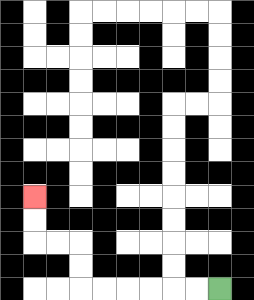{'start': '[9, 12]', 'end': '[1, 8]', 'path_directions': 'L,L,L,L,L,L,U,U,L,L,U,U', 'path_coordinates': '[[9, 12], [8, 12], [7, 12], [6, 12], [5, 12], [4, 12], [3, 12], [3, 11], [3, 10], [2, 10], [1, 10], [1, 9], [1, 8]]'}